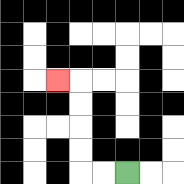{'start': '[5, 7]', 'end': '[2, 3]', 'path_directions': 'L,L,U,U,U,U,L', 'path_coordinates': '[[5, 7], [4, 7], [3, 7], [3, 6], [3, 5], [3, 4], [3, 3], [2, 3]]'}